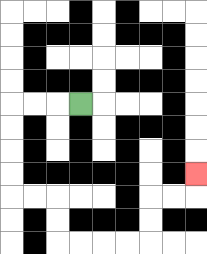{'start': '[3, 4]', 'end': '[8, 7]', 'path_directions': 'L,L,L,D,D,D,D,R,R,D,D,R,R,R,R,U,U,R,R,U', 'path_coordinates': '[[3, 4], [2, 4], [1, 4], [0, 4], [0, 5], [0, 6], [0, 7], [0, 8], [1, 8], [2, 8], [2, 9], [2, 10], [3, 10], [4, 10], [5, 10], [6, 10], [6, 9], [6, 8], [7, 8], [8, 8], [8, 7]]'}